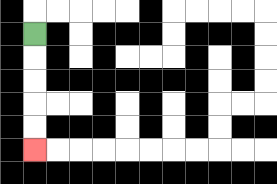{'start': '[1, 1]', 'end': '[1, 6]', 'path_directions': 'D,D,D,D,D', 'path_coordinates': '[[1, 1], [1, 2], [1, 3], [1, 4], [1, 5], [1, 6]]'}